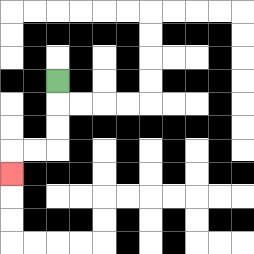{'start': '[2, 3]', 'end': '[0, 7]', 'path_directions': 'D,D,D,L,L,D', 'path_coordinates': '[[2, 3], [2, 4], [2, 5], [2, 6], [1, 6], [0, 6], [0, 7]]'}